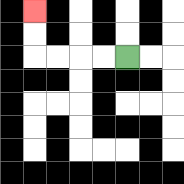{'start': '[5, 2]', 'end': '[1, 0]', 'path_directions': 'L,L,L,L,U,U', 'path_coordinates': '[[5, 2], [4, 2], [3, 2], [2, 2], [1, 2], [1, 1], [1, 0]]'}